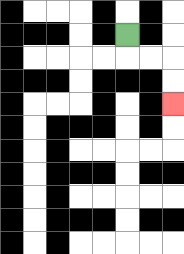{'start': '[5, 1]', 'end': '[7, 4]', 'path_directions': 'D,R,R,D,D', 'path_coordinates': '[[5, 1], [5, 2], [6, 2], [7, 2], [7, 3], [7, 4]]'}